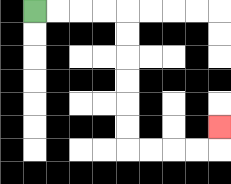{'start': '[1, 0]', 'end': '[9, 5]', 'path_directions': 'R,R,R,R,D,D,D,D,D,D,R,R,R,R,U', 'path_coordinates': '[[1, 0], [2, 0], [3, 0], [4, 0], [5, 0], [5, 1], [5, 2], [5, 3], [5, 4], [5, 5], [5, 6], [6, 6], [7, 6], [8, 6], [9, 6], [9, 5]]'}